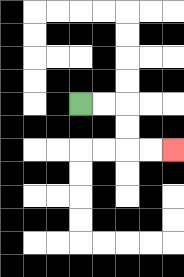{'start': '[3, 4]', 'end': '[7, 6]', 'path_directions': 'R,R,D,D,R,R', 'path_coordinates': '[[3, 4], [4, 4], [5, 4], [5, 5], [5, 6], [6, 6], [7, 6]]'}